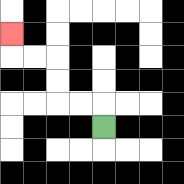{'start': '[4, 5]', 'end': '[0, 1]', 'path_directions': 'U,L,L,U,U,L,L,U', 'path_coordinates': '[[4, 5], [4, 4], [3, 4], [2, 4], [2, 3], [2, 2], [1, 2], [0, 2], [0, 1]]'}